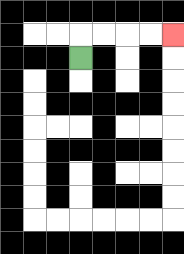{'start': '[3, 2]', 'end': '[7, 1]', 'path_directions': 'U,R,R,R,R', 'path_coordinates': '[[3, 2], [3, 1], [4, 1], [5, 1], [6, 1], [7, 1]]'}